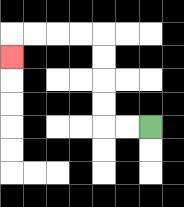{'start': '[6, 5]', 'end': '[0, 2]', 'path_directions': 'L,L,U,U,U,U,L,L,L,L,D', 'path_coordinates': '[[6, 5], [5, 5], [4, 5], [4, 4], [4, 3], [4, 2], [4, 1], [3, 1], [2, 1], [1, 1], [0, 1], [0, 2]]'}